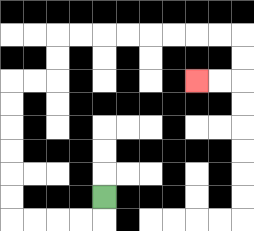{'start': '[4, 8]', 'end': '[8, 3]', 'path_directions': 'D,L,L,L,L,U,U,U,U,U,U,R,R,U,U,R,R,R,R,R,R,R,R,D,D,L,L', 'path_coordinates': '[[4, 8], [4, 9], [3, 9], [2, 9], [1, 9], [0, 9], [0, 8], [0, 7], [0, 6], [0, 5], [0, 4], [0, 3], [1, 3], [2, 3], [2, 2], [2, 1], [3, 1], [4, 1], [5, 1], [6, 1], [7, 1], [8, 1], [9, 1], [10, 1], [10, 2], [10, 3], [9, 3], [8, 3]]'}